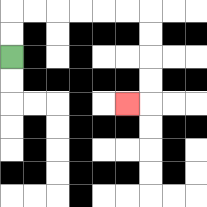{'start': '[0, 2]', 'end': '[5, 4]', 'path_directions': 'U,U,R,R,R,R,R,R,D,D,D,D,L', 'path_coordinates': '[[0, 2], [0, 1], [0, 0], [1, 0], [2, 0], [3, 0], [4, 0], [5, 0], [6, 0], [6, 1], [6, 2], [6, 3], [6, 4], [5, 4]]'}